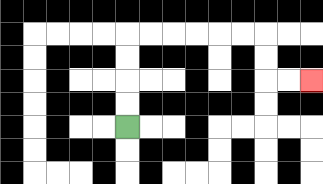{'start': '[5, 5]', 'end': '[13, 3]', 'path_directions': 'U,U,U,U,R,R,R,R,R,R,D,D,R,R', 'path_coordinates': '[[5, 5], [5, 4], [5, 3], [5, 2], [5, 1], [6, 1], [7, 1], [8, 1], [9, 1], [10, 1], [11, 1], [11, 2], [11, 3], [12, 3], [13, 3]]'}